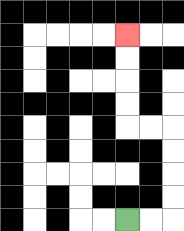{'start': '[5, 9]', 'end': '[5, 1]', 'path_directions': 'R,R,U,U,U,U,L,L,U,U,U,U', 'path_coordinates': '[[5, 9], [6, 9], [7, 9], [7, 8], [7, 7], [7, 6], [7, 5], [6, 5], [5, 5], [5, 4], [5, 3], [5, 2], [5, 1]]'}